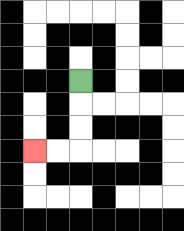{'start': '[3, 3]', 'end': '[1, 6]', 'path_directions': 'D,D,D,L,L', 'path_coordinates': '[[3, 3], [3, 4], [3, 5], [3, 6], [2, 6], [1, 6]]'}